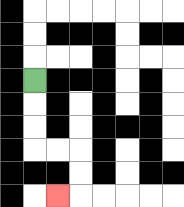{'start': '[1, 3]', 'end': '[2, 8]', 'path_directions': 'D,D,D,R,R,D,D,L', 'path_coordinates': '[[1, 3], [1, 4], [1, 5], [1, 6], [2, 6], [3, 6], [3, 7], [3, 8], [2, 8]]'}